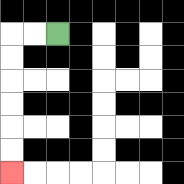{'start': '[2, 1]', 'end': '[0, 7]', 'path_directions': 'L,L,D,D,D,D,D,D', 'path_coordinates': '[[2, 1], [1, 1], [0, 1], [0, 2], [0, 3], [0, 4], [0, 5], [0, 6], [0, 7]]'}